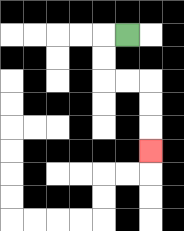{'start': '[5, 1]', 'end': '[6, 6]', 'path_directions': 'L,D,D,R,R,D,D,D', 'path_coordinates': '[[5, 1], [4, 1], [4, 2], [4, 3], [5, 3], [6, 3], [6, 4], [6, 5], [6, 6]]'}